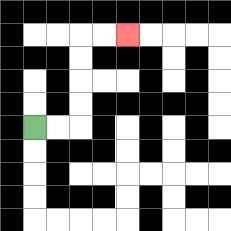{'start': '[1, 5]', 'end': '[5, 1]', 'path_directions': 'R,R,U,U,U,U,R,R', 'path_coordinates': '[[1, 5], [2, 5], [3, 5], [3, 4], [3, 3], [3, 2], [3, 1], [4, 1], [5, 1]]'}